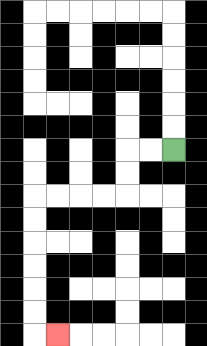{'start': '[7, 6]', 'end': '[2, 14]', 'path_directions': 'L,L,D,D,L,L,L,L,D,D,D,D,D,D,R', 'path_coordinates': '[[7, 6], [6, 6], [5, 6], [5, 7], [5, 8], [4, 8], [3, 8], [2, 8], [1, 8], [1, 9], [1, 10], [1, 11], [1, 12], [1, 13], [1, 14], [2, 14]]'}